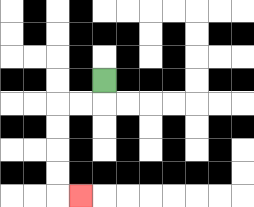{'start': '[4, 3]', 'end': '[3, 8]', 'path_directions': 'D,L,L,D,D,D,D,R', 'path_coordinates': '[[4, 3], [4, 4], [3, 4], [2, 4], [2, 5], [2, 6], [2, 7], [2, 8], [3, 8]]'}